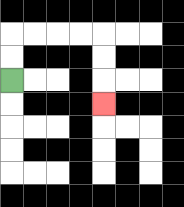{'start': '[0, 3]', 'end': '[4, 4]', 'path_directions': 'U,U,R,R,R,R,D,D,D', 'path_coordinates': '[[0, 3], [0, 2], [0, 1], [1, 1], [2, 1], [3, 1], [4, 1], [4, 2], [4, 3], [4, 4]]'}